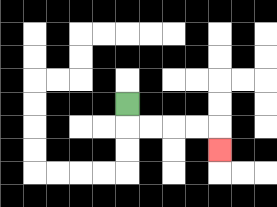{'start': '[5, 4]', 'end': '[9, 6]', 'path_directions': 'D,R,R,R,R,D', 'path_coordinates': '[[5, 4], [5, 5], [6, 5], [7, 5], [8, 5], [9, 5], [9, 6]]'}